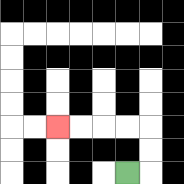{'start': '[5, 7]', 'end': '[2, 5]', 'path_directions': 'R,U,U,L,L,L,L', 'path_coordinates': '[[5, 7], [6, 7], [6, 6], [6, 5], [5, 5], [4, 5], [3, 5], [2, 5]]'}